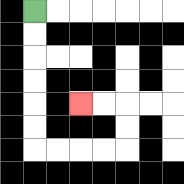{'start': '[1, 0]', 'end': '[3, 4]', 'path_directions': 'D,D,D,D,D,D,R,R,R,R,U,U,L,L', 'path_coordinates': '[[1, 0], [1, 1], [1, 2], [1, 3], [1, 4], [1, 5], [1, 6], [2, 6], [3, 6], [4, 6], [5, 6], [5, 5], [5, 4], [4, 4], [3, 4]]'}